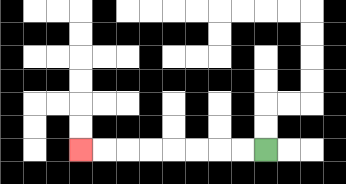{'start': '[11, 6]', 'end': '[3, 6]', 'path_directions': 'L,L,L,L,L,L,L,L', 'path_coordinates': '[[11, 6], [10, 6], [9, 6], [8, 6], [7, 6], [6, 6], [5, 6], [4, 6], [3, 6]]'}